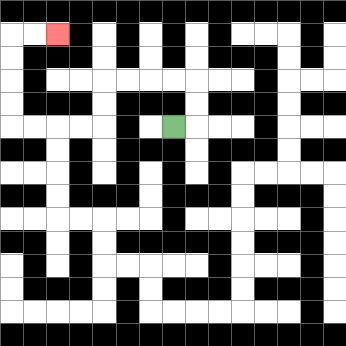{'start': '[7, 5]', 'end': '[2, 1]', 'path_directions': 'R,U,U,L,L,L,L,D,D,L,L,L,L,U,U,U,U,R,R', 'path_coordinates': '[[7, 5], [8, 5], [8, 4], [8, 3], [7, 3], [6, 3], [5, 3], [4, 3], [4, 4], [4, 5], [3, 5], [2, 5], [1, 5], [0, 5], [0, 4], [0, 3], [0, 2], [0, 1], [1, 1], [2, 1]]'}